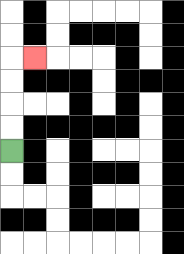{'start': '[0, 6]', 'end': '[1, 2]', 'path_directions': 'U,U,U,U,R', 'path_coordinates': '[[0, 6], [0, 5], [0, 4], [0, 3], [0, 2], [1, 2]]'}